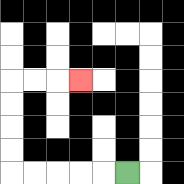{'start': '[5, 7]', 'end': '[3, 3]', 'path_directions': 'L,L,L,L,L,U,U,U,U,R,R,R', 'path_coordinates': '[[5, 7], [4, 7], [3, 7], [2, 7], [1, 7], [0, 7], [0, 6], [0, 5], [0, 4], [0, 3], [1, 3], [2, 3], [3, 3]]'}